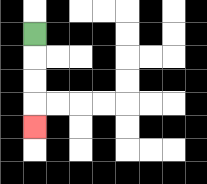{'start': '[1, 1]', 'end': '[1, 5]', 'path_directions': 'D,D,D,D', 'path_coordinates': '[[1, 1], [1, 2], [1, 3], [1, 4], [1, 5]]'}